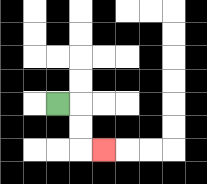{'start': '[2, 4]', 'end': '[4, 6]', 'path_directions': 'R,D,D,R', 'path_coordinates': '[[2, 4], [3, 4], [3, 5], [3, 6], [4, 6]]'}